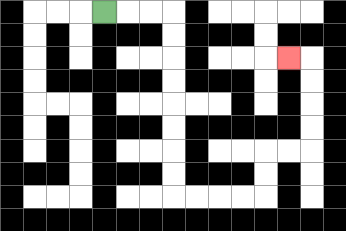{'start': '[4, 0]', 'end': '[12, 2]', 'path_directions': 'R,R,R,D,D,D,D,D,D,D,D,R,R,R,R,U,U,R,R,U,U,U,U,L', 'path_coordinates': '[[4, 0], [5, 0], [6, 0], [7, 0], [7, 1], [7, 2], [7, 3], [7, 4], [7, 5], [7, 6], [7, 7], [7, 8], [8, 8], [9, 8], [10, 8], [11, 8], [11, 7], [11, 6], [12, 6], [13, 6], [13, 5], [13, 4], [13, 3], [13, 2], [12, 2]]'}